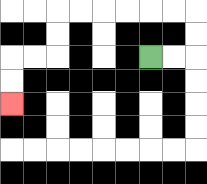{'start': '[6, 2]', 'end': '[0, 4]', 'path_directions': 'R,R,U,U,L,L,L,L,L,L,D,D,L,L,D,D', 'path_coordinates': '[[6, 2], [7, 2], [8, 2], [8, 1], [8, 0], [7, 0], [6, 0], [5, 0], [4, 0], [3, 0], [2, 0], [2, 1], [2, 2], [1, 2], [0, 2], [0, 3], [0, 4]]'}